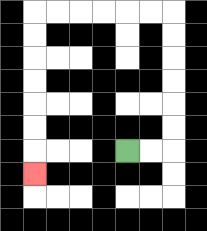{'start': '[5, 6]', 'end': '[1, 7]', 'path_directions': 'R,R,U,U,U,U,U,U,L,L,L,L,L,L,D,D,D,D,D,D,D', 'path_coordinates': '[[5, 6], [6, 6], [7, 6], [7, 5], [7, 4], [7, 3], [7, 2], [7, 1], [7, 0], [6, 0], [5, 0], [4, 0], [3, 0], [2, 0], [1, 0], [1, 1], [1, 2], [1, 3], [1, 4], [1, 5], [1, 6], [1, 7]]'}